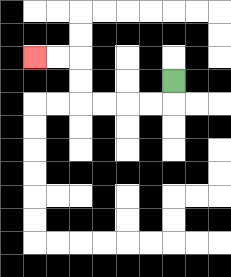{'start': '[7, 3]', 'end': '[1, 2]', 'path_directions': 'D,L,L,L,L,U,U,L,L', 'path_coordinates': '[[7, 3], [7, 4], [6, 4], [5, 4], [4, 4], [3, 4], [3, 3], [3, 2], [2, 2], [1, 2]]'}